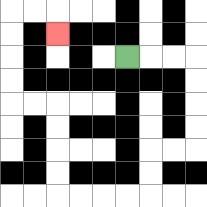{'start': '[5, 2]', 'end': '[2, 1]', 'path_directions': 'R,R,R,D,D,D,D,L,L,D,D,L,L,L,L,U,U,U,U,L,L,U,U,U,U,R,R,D', 'path_coordinates': '[[5, 2], [6, 2], [7, 2], [8, 2], [8, 3], [8, 4], [8, 5], [8, 6], [7, 6], [6, 6], [6, 7], [6, 8], [5, 8], [4, 8], [3, 8], [2, 8], [2, 7], [2, 6], [2, 5], [2, 4], [1, 4], [0, 4], [0, 3], [0, 2], [0, 1], [0, 0], [1, 0], [2, 0], [2, 1]]'}